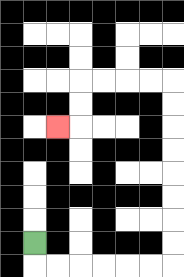{'start': '[1, 10]', 'end': '[2, 5]', 'path_directions': 'D,R,R,R,R,R,R,U,U,U,U,U,U,U,U,L,L,L,L,D,D,L', 'path_coordinates': '[[1, 10], [1, 11], [2, 11], [3, 11], [4, 11], [5, 11], [6, 11], [7, 11], [7, 10], [7, 9], [7, 8], [7, 7], [7, 6], [7, 5], [7, 4], [7, 3], [6, 3], [5, 3], [4, 3], [3, 3], [3, 4], [3, 5], [2, 5]]'}